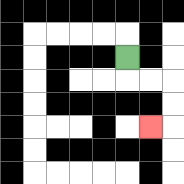{'start': '[5, 2]', 'end': '[6, 5]', 'path_directions': 'D,R,R,D,D,L', 'path_coordinates': '[[5, 2], [5, 3], [6, 3], [7, 3], [7, 4], [7, 5], [6, 5]]'}